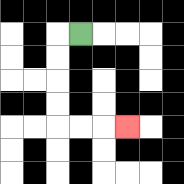{'start': '[3, 1]', 'end': '[5, 5]', 'path_directions': 'L,D,D,D,D,R,R,R', 'path_coordinates': '[[3, 1], [2, 1], [2, 2], [2, 3], [2, 4], [2, 5], [3, 5], [4, 5], [5, 5]]'}